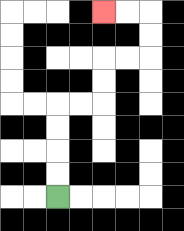{'start': '[2, 8]', 'end': '[4, 0]', 'path_directions': 'U,U,U,U,R,R,U,U,R,R,U,U,L,L', 'path_coordinates': '[[2, 8], [2, 7], [2, 6], [2, 5], [2, 4], [3, 4], [4, 4], [4, 3], [4, 2], [5, 2], [6, 2], [6, 1], [6, 0], [5, 0], [4, 0]]'}